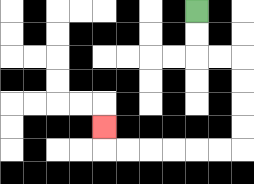{'start': '[8, 0]', 'end': '[4, 5]', 'path_directions': 'D,D,R,R,D,D,D,D,L,L,L,L,L,L,U', 'path_coordinates': '[[8, 0], [8, 1], [8, 2], [9, 2], [10, 2], [10, 3], [10, 4], [10, 5], [10, 6], [9, 6], [8, 6], [7, 6], [6, 6], [5, 6], [4, 6], [4, 5]]'}